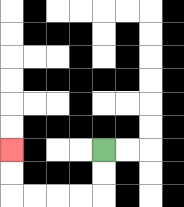{'start': '[4, 6]', 'end': '[0, 6]', 'path_directions': 'D,D,L,L,L,L,U,U', 'path_coordinates': '[[4, 6], [4, 7], [4, 8], [3, 8], [2, 8], [1, 8], [0, 8], [0, 7], [0, 6]]'}